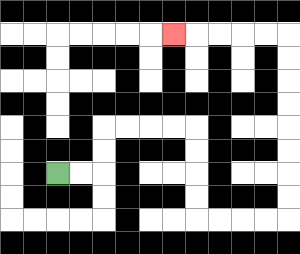{'start': '[2, 7]', 'end': '[7, 1]', 'path_directions': 'R,R,U,U,R,R,R,R,D,D,D,D,R,R,R,R,U,U,U,U,U,U,U,U,L,L,L,L,L', 'path_coordinates': '[[2, 7], [3, 7], [4, 7], [4, 6], [4, 5], [5, 5], [6, 5], [7, 5], [8, 5], [8, 6], [8, 7], [8, 8], [8, 9], [9, 9], [10, 9], [11, 9], [12, 9], [12, 8], [12, 7], [12, 6], [12, 5], [12, 4], [12, 3], [12, 2], [12, 1], [11, 1], [10, 1], [9, 1], [8, 1], [7, 1]]'}